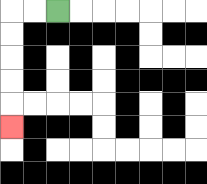{'start': '[2, 0]', 'end': '[0, 5]', 'path_directions': 'L,L,D,D,D,D,D', 'path_coordinates': '[[2, 0], [1, 0], [0, 0], [0, 1], [0, 2], [0, 3], [0, 4], [0, 5]]'}